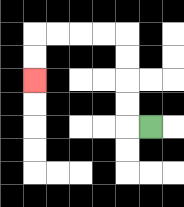{'start': '[6, 5]', 'end': '[1, 3]', 'path_directions': 'L,U,U,U,U,L,L,L,L,D,D', 'path_coordinates': '[[6, 5], [5, 5], [5, 4], [5, 3], [5, 2], [5, 1], [4, 1], [3, 1], [2, 1], [1, 1], [1, 2], [1, 3]]'}